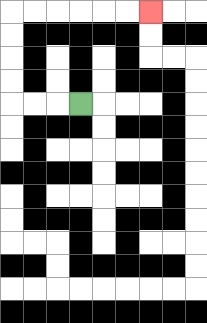{'start': '[3, 4]', 'end': '[6, 0]', 'path_directions': 'L,L,L,U,U,U,U,R,R,R,R,R,R', 'path_coordinates': '[[3, 4], [2, 4], [1, 4], [0, 4], [0, 3], [0, 2], [0, 1], [0, 0], [1, 0], [2, 0], [3, 0], [4, 0], [5, 0], [6, 0]]'}